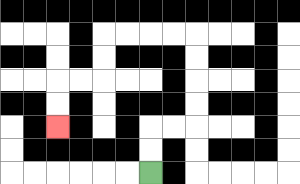{'start': '[6, 7]', 'end': '[2, 5]', 'path_directions': 'U,U,R,R,U,U,U,U,L,L,L,L,D,D,L,L,D,D', 'path_coordinates': '[[6, 7], [6, 6], [6, 5], [7, 5], [8, 5], [8, 4], [8, 3], [8, 2], [8, 1], [7, 1], [6, 1], [5, 1], [4, 1], [4, 2], [4, 3], [3, 3], [2, 3], [2, 4], [2, 5]]'}